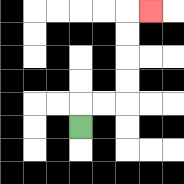{'start': '[3, 5]', 'end': '[6, 0]', 'path_directions': 'U,R,R,U,U,U,U,R', 'path_coordinates': '[[3, 5], [3, 4], [4, 4], [5, 4], [5, 3], [5, 2], [5, 1], [5, 0], [6, 0]]'}